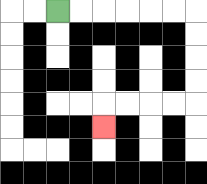{'start': '[2, 0]', 'end': '[4, 5]', 'path_directions': 'R,R,R,R,R,R,D,D,D,D,L,L,L,L,D', 'path_coordinates': '[[2, 0], [3, 0], [4, 0], [5, 0], [6, 0], [7, 0], [8, 0], [8, 1], [8, 2], [8, 3], [8, 4], [7, 4], [6, 4], [5, 4], [4, 4], [4, 5]]'}